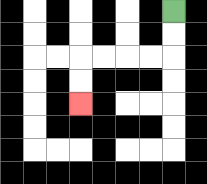{'start': '[7, 0]', 'end': '[3, 4]', 'path_directions': 'D,D,L,L,L,L,D,D', 'path_coordinates': '[[7, 0], [7, 1], [7, 2], [6, 2], [5, 2], [4, 2], [3, 2], [3, 3], [3, 4]]'}